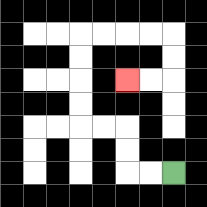{'start': '[7, 7]', 'end': '[5, 3]', 'path_directions': 'L,L,U,U,L,L,U,U,U,U,R,R,R,R,D,D,L,L', 'path_coordinates': '[[7, 7], [6, 7], [5, 7], [5, 6], [5, 5], [4, 5], [3, 5], [3, 4], [3, 3], [3, 2], [3, 1], [4, 1], [5, 1], [6, 1], [7, 1], [7, 2], [7, 3], [6, 3], [5, 3]]'}